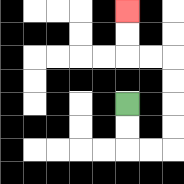{'start': '[5, 4]', 'end': '[5, 0]', 'path_directions': 'D,D,R,R,U,U,U,U,L,L,U,U', 'path_coordinates': '[[5, 4], [5, 5], [5, 6], [6, 6], [7, 6], [7, 5], [7, 4], [7, 3], [7, 2], [6, 2], [5, 2], [5, 1], [5, 0]]'}